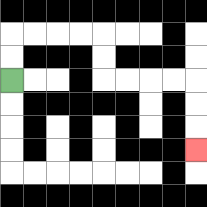{'start': '[0, 3]', 'end': '[8, 6]', 'path_directions': 'U,U,R,R,R,R,D,D,R,R,R,R,D,D,D', 'path_coordinates': '[[0, 3], [0, 2], [0, 1], [1, 1], [2, 1], [3, 1], [4, 1], [4, 2], [4, 3], [5, 3], [6, 3], [7, 3], [8, 3], [8, 4], [8, 5], [8, 6]]'}